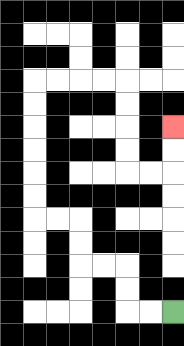{'start': '[7, 13]', 'end': '[7, 5]', 'path_directions': 'L,L,U,U,L,L,U,U,L,L,U,U,U,U,U,U,R,R,R,R,D,D,D,D,R,R,U,U', 'path_coordinates': '[[7, 13], [6, 13], [5, 13], [5, 12], [5, 11], [4, 11], [3, 11], [3, 10], [3, 9], [2, 9], [1, 9], [1, 8], [1, 7], [1, 6], [1, 5], [1, 4], [1, 3], [2, 3], [3, 3], [4, 3], [5, 3], [5, 4], [5, 5], [5, 6], [5, 7], [6, 7], [7, 7], [7, 6], [7, 5]]'}